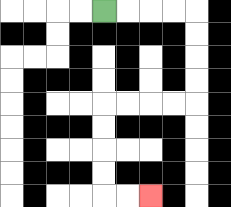{'start': '[4, 0]', 'end': '[6, 8]', 'path_directions': 'R,R,R,R,D,D,D,D,L,L,L,L,D,D,D,D,R,R', 'path_coordinates': '[[4, 0], [5, 0], [6, 0], [7, 0], [8, 0], [8, 1], [8, 2], [8, 3], [8, 4], [7, 4], [6, 4], [5, 4], [4, 4], [4, 5], [4, 6], [4, 7], [4, 8], [5, 8], [6, 8]]'}